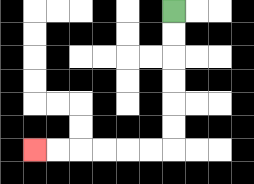{'start': '[7, 0]', 'end': '[1, 6]', 'path_directions': 'D,D,D,D,D,D,L,L,L,L,L,L', 'path_coordinates': '[[7, 0], [7, 1], [7, 2], [7, 3], [7, 4], [7, 5], [7, 6], [6, 6], [5, 6], [4, 6], [3, 6], [2, 6], [1, 6]]'}